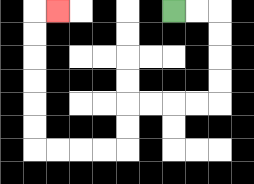{'start': '[7, 0]', 'end': '[2, 0]', 'path_directions': 'R,R,D,D,D,D,L,L,L,L,D,D,L,L,L,L,U,U,U,U,U,U,R', 'path_coordinates': '[[7, 0], [8, 0], [9, 0], [9, 1], [9, 2], [9, 3], [9, 4], [8, 4], [7, 4], [6, 4], [5, 4], [5, 5], [5, 6], [4, 6], [3, 6], [2, 6], [1, 6], [1, 5], [1, 4], [1, 3], [1, 2], [1, 1], [1, 0], [2, 0]]'}